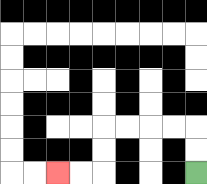{'start': '[8, 7]', 'end': '[2, 7]', 'path_directions': 'U,U,L,L,L,L,D,D,L,L', 'path_coordinates': '[[8, 7], [8, 6], [8, 5], [7, 5], [6, 5], [5, 5], [4, 5], [4, 6], [4, 7], [3, 7], [2, 7]]'}